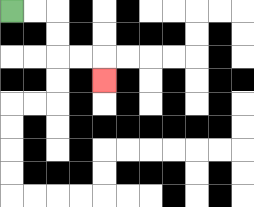{'start': '[0, 0]', 'end': '[4, 3]', 'path_directions': 'R,R,D,D,R,R,D', 'path_coordinates': '[[0, 0], [1, 0], [2, 0], [2, 1], [2, 2], [3, 2], [4, 2], [4, 3]]'}